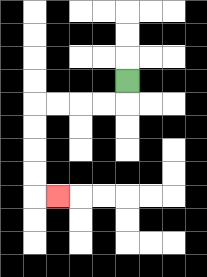{'start': '[5, 3]', 'end': '[2, 8]', 'path_directions': 'D,L,L,L,L,D,D,D,D,R', 'path_coordinates': '[[5, 3], [5, 4], [4, 4], [3, 4], [2, 4], [1, 4], [1, 5], [1, 6], [1, 7], [1, 8], [2, 8]]'}